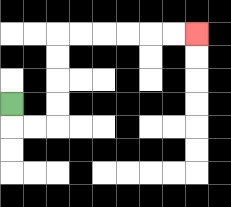{'start': '[0, 4]', 'end': '[8, 1]', 'path_directions': 'D,R,R,U,U,U,U,R,R,R,R,R,R', 'path_coordinates': '[[0, 4], [0, 5], [1, 5], [2, 5], [2, 4], [2, 3], [2, 2], [2, 1], [3, 1], [4, 1], [5, 1], [6, 1], [7, 1], [8, 1]]'}